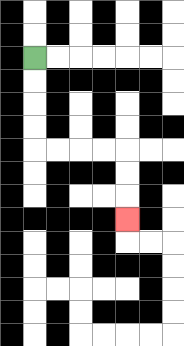{'start': '[1, 2]', 'end': '[5, 9]', 'path_directions': 'D,D,D,D,R,R,R,R,D,D,D', 'path_coordinates': '[[1, 2], [1, 3], [1, 4], [1, 5], [1, 6], [2, 6], [3, 6], [4, 6], [5, 6], [5, 7], [5, 8], [5, 9]]'}